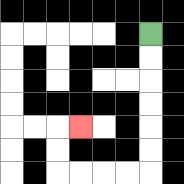{'start': '[6, 1]', 'end': '[3, 5]', 'path_directions': 'D,D,D,D,D,D,L,L,L,L,U,U,R', 'path_coordinates': '[[6, 1], [6, 2], [6, 3], [6, 4], [6, 5], [6, 6], [6, 7], [5, 7], [4, 7], [3, 7], [2, 7], [2, 6], [2, 5], [3, 5]]'}